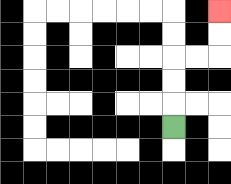{'start': '[7, 5]', 'end': '[9, 0]', 'path_directions': 'U,U,U,R,R,U,U', 'path_coordinates': '[[7, 5], [7, 4], [7, 3], [7, 2], [8, 2], [9, 2], [9, 1], [9, 0]]'}